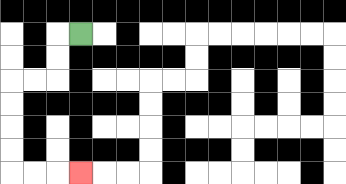{'start': '[3, 1]', 'end': '[3, 7]', 'path_directions': 'L,D,D,L,L,D,D,D,D,R,R,R', 'path_coordinates': '[[3, 1], [2, 1], [2, 2], [2, 3], [1, 3], [0, 3], [0, 4], [0, 5], [0, 6], [0, 7], [1, 7], [2, 7], [3, 7]]'}